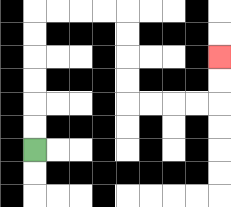{'start': '[1, 6]', 'end': '[9, 2]', 'path_directions': 'U,U,U,U,U,U,R,R,R,R,D,D,D,D,R,R,R,R,U,U', 'path_coordinates': '[[1, 6], [1, 5], [1, 4], [1, 3], [1, 2], [1, 1], [1, 0], [2, 0], [3, 0], [4, 0], [5, 0], [5, 1], [5, 2], [5, 3], [5, 4], [6, 4], [7, 4], [8, 4], [9, 4], [9, 3], [9, 2]]'}